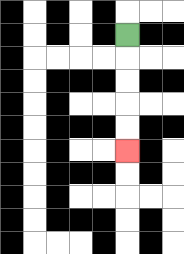{'start': '[5, 1]', 'end': '[5, 6]', 'path_directions': 'D,D,D,D,D', 'path_coordinates': '[[5, 1], [5, 2], [5, 3], [5, 4], [5, 5], [5, 6]]'}